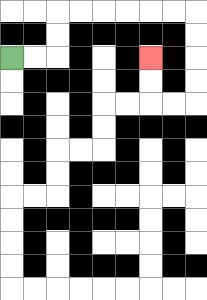{'start': '[0, 2]', 'end': '[6, 2]', 'path_directions': 'R,R,U,U,R,R,R,R,R,R,D,D,D,D,L,L,U,U', 'path_coordinates': '[[0, 2], [1, 2], [2, 2], [2, 1], [2, 0], [3, 0], [4, 0], [5, 0], [6, 0], [7, 0], [8, 0], [8, 1], [8, 2], [8, 3], [8, 4], [7, 4], [6, 4], [6, 3], [6, 2]]'}